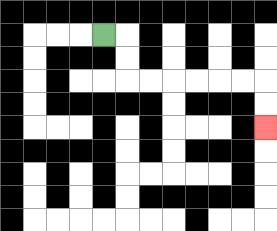{'start': '[4, 1]', 'end': '[11, 5]', 'path_directions': 'R,D,D,R,R,R,R,R,R,D,D', 'path_coordinates': '[[4, 1], [5, 1], [5, 2], [5, 3], [6, 3], [7, 3], [8, 3], [9, 3], [10, 3], [11, 3], [11, 4], [11, 5]]'}